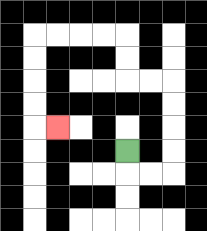{'start': '[5, 6]', 'end': '[2, 5]', 'path_directions': 'D,R,R,U,U,U,U,L,L,U,U,L,L,L,L,D,D,D,D,R', 'path_coordinates': '[[5, 6], [5, 7], [6, 7], [7, 7], [7, 6], [7, 5], [7, 4], [7, 3], [6, 3], [5, 3], [5, 2], [5, 1], [4, 1], [3, 1], [2, 1], [1, 1], [1, 2], [1, 3], [1, 4], [1, 5], [2, 5]]'}